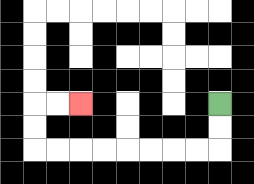{'start': '[9, 4]', 'end': '[3, 4]', 'path_directions': 'D,D,L,L,L,L,L,L,L,L,U,U,R,R', 'path_coordinates': '[[9, 4], [9, 5], [9, 6], [8, 6], [7, 6], [6, 6], [5, 6], [4, 6], [3, 6], [2, 6], [1, 6], [1, 5], [1, 4], [2, 4], [3, 4]]'}